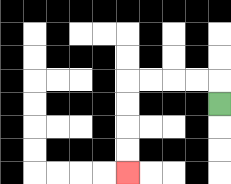{'start': '[9, 4]', 'end': '[5, 7]', 'path_directions': 'U,L,L,L,L,D,D,D,D', 'path_coordinates': '[[9, 4], [9, 3], [8, 3], [7, 3], [6, 3], [5, 3], [5, 4], [5, 5], [5, 6], [5, 7]]'}